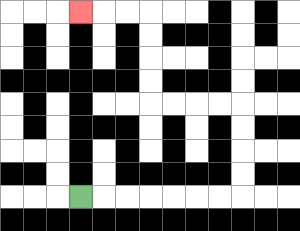{'start': '[3, 8]', 'end': '[3, 0]', 'path_directions': 'R,R,R,R,R,R,R,U,U,U,U,L,L,L,L,U,U,U,U,L,L,L', 'path_coordinates': '[[3, 8], [4, 8], [5, 8], [6, 8], [7, 8], [8, 8], [9, 8], [10, 8], [10, 7], [10, 6], [10, 5], [10, 4], [9, 4], [8, 4], [7, 4], [6, 4], [6, 3], [6, 2], [6, 1], [6, 0], [5, 0], [4, 0], [3, 0]]'}